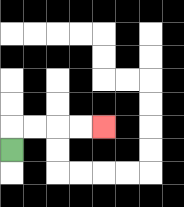{'start': '[0, 6]', 'end': '[4, 5]', 'path_directions': 'U,R,R,R,R', 'path_coordinates': '[[0, 6], [0, 5], [1, 5], [2, 5], [3, 5], [4, 5]]'}